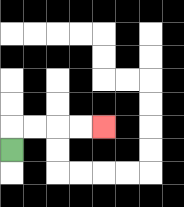{'start': '[0, 6]', 'end': '[4, 5]', 'path_directions': 'U,R,R,R,R', 'path_coordinates': '[[0, 6], [0, 5], [1, 5], [2, 5], [3, 5], [4, 5]]'}